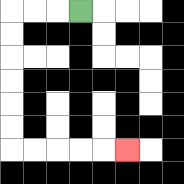{'start': '[3, 0]', 'end': '[5, 6]', 'path_directions': 'L,L,L,D,D,D,D,D,D,R,R,R,R,R', 'path_coordinates': '[[3, 0], [2, 0], [1, 0], [0, 0], [0, 1], [0, 2], [0, 3], [0, 4], [0, 5], [0, 6], [1, 6], [2, 6], [3, 6], [4, 6], [5, 6]]'}